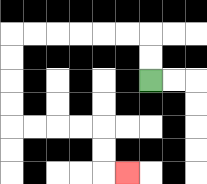{'start': '[6, 3]', 'end': '[5, 7]', 'path_directions': 'U,U,L,L,L,L,L,L,D,D,D,D,R,R,R,R,D,D,R', 'path_coordinates': '[[6, 3], [6, 2], [6, 1], [5, 1], [4, 1], [3, 1], [2, 1], [1, 1], [0, 1], [0, 2], [0, 3], [0, 4], [0, 5], [1, 5], [2, 5], [3, 5], [4, 5], [4, 6], [4, 7], [5, 7]]'}